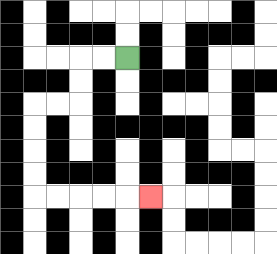{'start': '[5, 2]', 'end': '[6, 8]', 'path_directions': 'L,L,D,D,L,L,D,D,D,D,R,R,R,R,R', 'path_coordinates': '[[5, 2], [4, 2], [3, 2], [3, 3], [3, 4], [2, 4], [1, 4], [1, 5], [1, 6], [1, 7], [1, 8], [2, 8], [3, 8], [4, 8], [5, 8], [6, 8]]'}